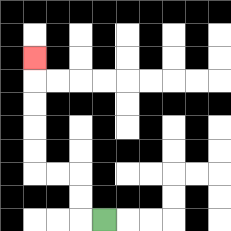{'start': '[4, 9]', 'end': '[1, 2]', 'path_directions': 'L,U,U,L,L,U,U,U,U,U', 'path_coordinates': '[[4, 9], [3, 9], [3, 8], [3, 7], [2, 7], [1, 7], [1, 6], [1, 5], [1, 4], [1, 3], [1, 2]]'}